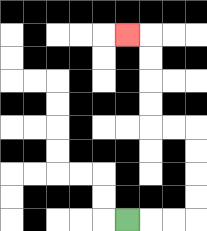{'start': '[5, 9]', 'end': '[5, 1]', 'path_directions': 'R,R,R,U,U,U,U,L,L,U,U,U,U,L', 'path_coordinates': '[[5, 9], [6, 9], [7, 9], [8, 9], [8, 8], [8, 7], [8, 6], [8, 5], [7, 5], [6, 5], [6, 4], [6, 3], [6, 2], [6, 1], [5, 1]]'}